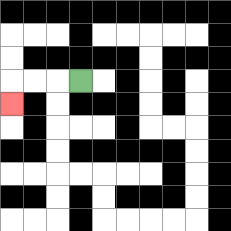{'start': '[3, 3]', 'end': '[0, 4]', 'path_directions': 'L,L,L,D', 'path_coordinates': '[[3, 3], [2, 3], [1, 3], [0, 3], [0, 4]]'}